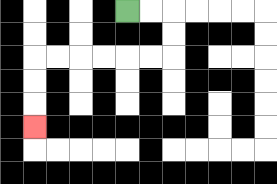{'start': '[5, 0]', 'end': '[1, 5]', 'path_directions': 'R,R,D,D,L,L,L,L,L,L,D,D,D', 'path_coordinates': '[[5, 0], [6, 0], [7, 0], [7, 1], [7, 2], [6, 2], [5, 2], [4, 2], [3, 2], [2, 2], [1, 2], [1, 3], [1, 4], [1, 5]]'}